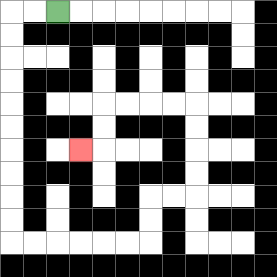{'start': '[2, 0]', 'end': '[3, 6]', 'path_directions': 'L,L,D,D,D,D,D,D,D,D,D,D,R,R,R,R,R,R,U,U,R,R,U,U,U,U,L,L,L,L,D,D,L', 'path_coordinates': '[[2, 0], [1, 0], [0, 0], [0, 1], [0, 2], [0, 3], [0, 4], [0, 5], [0, 6], [0, 7], [0, 8], [0, 9], [0, 10], [1, 10], [2, 10], [3, 10], [4, 10], [5, 10], [6, 10], [6, 9], [6, 8], [7, 8], [8, 8], [8, 7], [8, 6], [8, 5], [8, 4], [7, 4], [6, 4], [5, 4], [4, 4], [4, 5], [4, 6], [3, 6]]'}